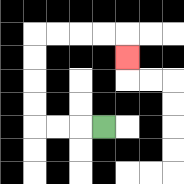{'start': '[4, 5]', 'end': '[5, 2]', 'path_directions': 'L,L,L,U,U,U,U,R,R,R,R,D', 'path_coordinates': '[[4, 5], [3, 5], [2, 5], [1, 5], [1, 4], [1, 3], [1, 2], [1, 1], [2, 1], [3, 1], [4, 1], [5, 1], [5, 2]]'}